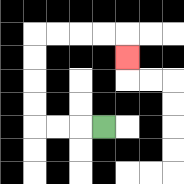{'start': '[4, 5]', 'end': '[5, 2]', 'path_directions': 'L,L,L,U,U,U,U,R,R,R,R,D', 'path_coordinates': '[[4, 5], [3, 5], [2, 5], [1, 5], [1, 4], [1, 3], [1, 2], [1, 1], [2, 1], [3, 1], [4, 1], [5, 1], [5, 2]]'}